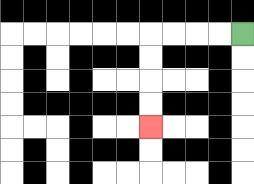{'start': '[10, 1]', 'end': '[6, 5]', 'path_directions': 'L,L,L,L,D,D,D,D', 'path_coordinates': '[[10, 1], [9, 1], [8, 1], [7, 1], [6, 1], [6, 2], [6, 3], [6, 4], [6, 5]]'}